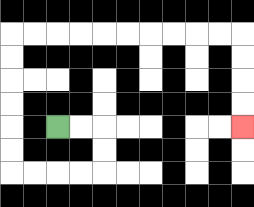{'start': '[2, 5]', 'end': '[10, 5]', 'path_directions': 'R,R,D,D,L,L,L,L,U,U,U,U,U,U,R,R,R,R,R,R,R,R,R,R,D,D,D,D', 'path_coordinates': '[[2, 5], [3, 5], [4, 5], [4, 6], [4, 7], [3, 7], [2, 7], [1, 7], [0, 7], [0, 6], [0, 5], [0, 4], [0, 3], [0, 2], [0, 1], [1, 1], [2, 1], [3, 1], [4, 1], [5, 1], [6, 1], [7, 1], [8, 1], [9, 1], [10, 1], [10, 2], [10, 3], [10, 4], [10, 5]]'}